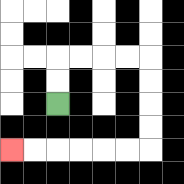{'start': '[2, 4]', 'end': '[0, 6]', 'path_directions': 'U,U,R,R,R,R,D,D,D,D,L,L,L,L,L,L', 'path_coordinates': '[[2, 4], [2, 3], [2, 2], [3, 2], [4, 2], [5, 2], [6, 2], [6, 3], [6, 4], [6, 5], [6, 6], [5, 6], [4, 6], [3, 6], [2, 6], [1, 6], [0, 6]]'}